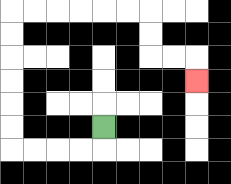{'start': '[4, 5]', 'end': '[8, 3]', 'path_directions': 'D,L,L,L,L,U,U,U,U,U,U,R,R,R,R,R,R,D,D,R,R,D', 'path_coordinates': '[[4, 5], [4, 6], [3, 6], [2, 6], [1, 6], [0, 6], [0, 5], [0, 4], [0, 3], [0, 2], [0, 1], [0, 0], [1, 0], [2, 0], [3, 0], [4, 0], [5, 0], [6, 0], [6, 1], [6, 2], [7, 2], [8, 2], [8, 3]]'}